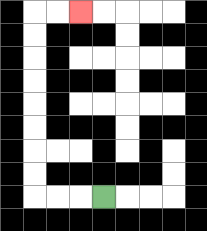{'start': '[4, 8]', 'end': '[3, 0]', 'path_directions': 'L,L,L,U,U,U,U,U,U,U,U,R,R', 'path_coordinates': '[[4, 8], [3, 8], [2, 8], [1, 8], [1, 7], [1, 6], [1, 5], [1, 4], [1, 3], [1, 2], [1, 1], [1, 0], [2, 0], [3, 0]]'}